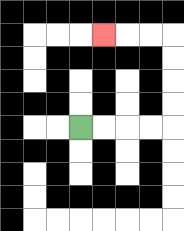{'start': '[3, 5]', 'end': '[4, 1]', 'path_directions': 'R,R,R,R,U,U,U,U,L,L,L', 'path_coordinates': '[[3, 5], [4, 5], [5, 5], [6, 5], [7, 5], [7, 4], [7, 3], [7, 2], [7, 1], [6, 1], [5, 1], [4, 1]]'}